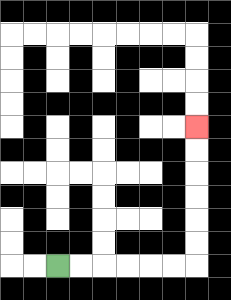{'start': '[2, 11]', 'end': '[8, 5]', 'path_directions': 'R,R,R,R,R,R,U,U,U,U,U,U', 'path_coordinates': '[[2, 11], [3, 11], [4, 11], [5, 11], [6, 11], [7, 11], [8, 11], [8, 10], [8, 9], [8, 8], [8, 7], [8, 6], [8, 5]]'}